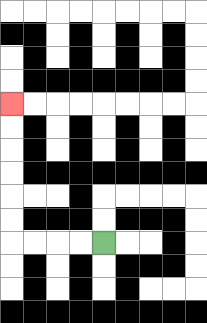{'start': '[4, 10]', 'end': '[0, 4]', 'path_directions': 'L,L,L,L,U,U,U,U,U,U', 'path_coordinates': '[[4, 10], [3, 10], [2, 10], [1, 10], [0, 10], [0, 9], [0, 8], [0, 7], [0, 6], [0, 5], [0, 4]]'}